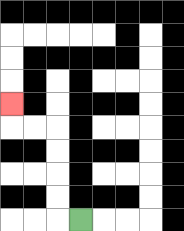{'start': '[3, 9]', 'end': '[0, 4]', 'path_directions': 'L,U,U,U,U,L,L,U', 'path_coordinates': '[[3, 9], [2, 9], [2, 8], [2, 7], [2, 6], [2, 5], [1, 5], [0, 5], [0, 4]]'}